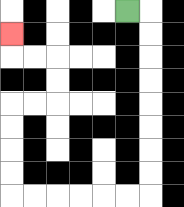{'start': '[5, 0]', 'end': '[0, 1]', 'path_directions': 'R,D,D,D,D,D,D,D,D,L,L,L,L,L,L,U,U,U,U,R,R,U,U,L,L,U', 'path_coordinates': '[[5, 0], [6, 0], [6, 1], [6, 2], [6, 3], [6, 4], [6, 5], [6, 6], [6, 7], [6, 8], [5, 8], [4, 8], [3, 8], [2, 8], [1, 8], [0, 8], [0, 7], [0, 6], [0, 5], [0, 4], [1, 4], [2, 4], [2, 3], [2, 2], [1, 2], [0, 2], [0, 1]]'}